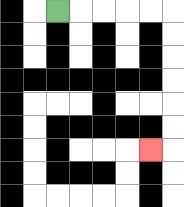{'start': '[2, 0]', 'end': '[6, 6]', 'path_directions': 'R,R,R,R,R,D,D,D,D,D,D,L', 'path_coordinates': '[[2, 0], [3, 0], [4, 0], [5, 0], [6, 0], [7, 0], [7, 1], [7, 2], [7, 3], [7, 4], [7, 5], [7, 6], [6, 6]]'}